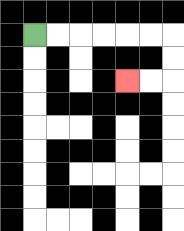{'start': '[1, 1]', 'end': '[5, 3]', 'path_directions': 'R,R,R,R,R,R,D,D,L,L', 'path_coordinates': '[[1, 1], [2, 1], [3, 1], [4, 1], [5, 1], [6, 1], [7, 1], [7, 2], [7, 3], [6, 3], [5, 3]]'}